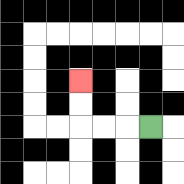{'start': '[6, 5]', 'end': '[3, 3]', 'path_directions': 'L,L,L,U,U', 'path_coordinates': '[[6, 5], [5, 5], [4, 5], [3, 5], [3, 4], [3, 3]]'}